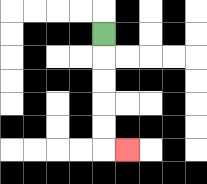{'start': '[4, 1]', 'end': '[5, 6]', 'path_directions': 'D,D,D,D,D,R', 'path_coordinates': '[[4, 1], [4, 2], [4, 3], [4, 4], [4, 5], [4, 6], [5, 6]]'}